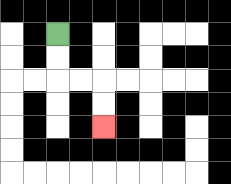{'start': '[2, 1]', 'end': '[4, 5]', 'path_directions': 'D,D,R,R,D,D', 'path_coordinates': '[[2, 1], [2, 2], [2, 3], [3, 3], [4, 3], [4, 4], [4, 5]]'}